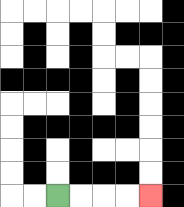{'start': '[2, 8]', 'end': '[6, 8]', 'path_directions': 'R,R,R,R', 'path_coordinates': '[[2, 8], [3, 8], [4, 8], [5, 8], [6, 8]]'}